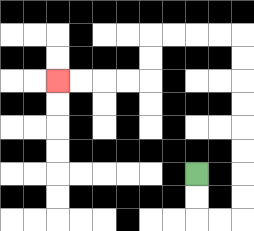{'start': '[8, 7]', 'end': '[2, 3]', 'path_directions': 'D,D,R,R,U,U,U,U,U,U,U,U,L,L,L,L,D,D,L,L,L,L', 'path_coordinates': '[[8, 7], [8, 8], [8, 9], [9, 9], [10, 9], [10, 8], [10, 7], [10, 6], [10, 5], [10, 4], [10, 3], [10, 2], [10, 1], [9, 1], [8, 1], [7, 1], [6, 1], [6, 2], [6, 3], [5, 3], [4, 3], [3, 3], [2, 3]]'}